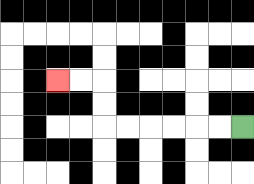{'start': '[10, 5]', 'end': '[2, 3]', 'path_directions': 'L,L,L,L,L,L,U,U,L,L', 'path_coordinates': '[[10, 5], [9, 5], [8, 5], [7, 5], [6, 5], [5, 5], [4, 5], [4, 4], [4, 3], [3, 3], [2, 3]]'}